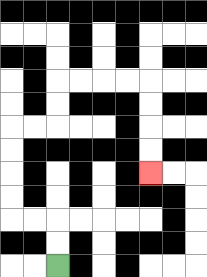{'start': '[2, 11]', 'end': '[6, 7]', 'path_directions': 'U,U,L,L,U,U,U,U,R,R,U,U,R,R,R,R,D,D,D,D', 'path_coordinates': '[[2, 11], [2, 10], [2, 9], [1, 9], [0, 9], [0, 8], [0, 7], [0, 6], [0, 5], [1, 5], [2, 5], [2, 4], [2, 3], [3, 3], [4, 3], [5, 3], [6, 3], [6, 4], [6, 5], [6, 6], [6, 7]]'}